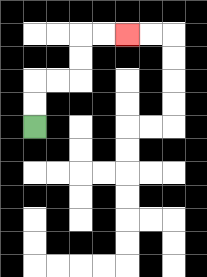{'start': '[1, 5]', 'end': '[5, 1]', 'path_directions': 'U,U,R,R,U,U,R,R', 'path_coordinates': '[[1, 5], [1, 4], [1, 3], [2, 3], [3, 3], [3, 2], [3, 1], [4, 1], [5, 1]]'}